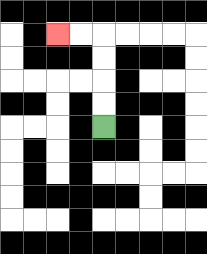{'start': '[4, 5]', 'end': '[2, 1]', 'path_directions': 'U,U,U,U,L,L', 'path_coordinates': '[[4, 5], [4, 4], [4, 3], [4, 2], [4, 1], [3, 1], [2, 1]]'}